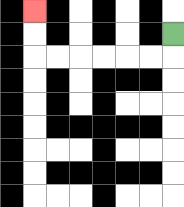{'start': '[7, 1]', 'end': '[1, 0]', 'path_directions': 'D,L,L,L,L,L,L,U,U', 'path_coordinates': '[[7, 1], [7, 2], [6, 2], [5, 2], [4, 2], [3, 2], [2, 2], [1, 2], [1, 1], [1, 0]]'}